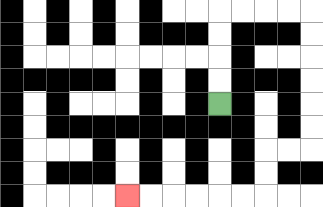{'start': '[9, 4]', 'end': '[5, 8]', 'path_directions': 'U,U,U,U,R,R,R,R,D,D,D,D,D,D,L,L,D,D,L,L,L,L,L,L', 'path_coordinates': '[[9, 4], [9, 3], [9, 2], [9, 1], [9, 0], [10, 0], [11, 0], [12, 0], [13, 0], [13, 1], [13, 2], [13, 3], [13, 4], [13, 5], [13, 6], [12, 6], [11, 6], [11, 7], [11, 8], [10, 8], [9, 8], [8, 8], [7, 8], [6, 8], [5, 8]]'}